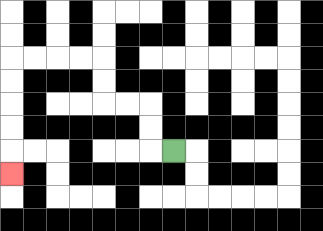{'start': '[7, 6]', 'end': '[0, 7]', 'path_directions': 'L,U,U,L,L,U,U,L,L,L,L,D,D,D,D,D', 'path_coordinates': '[[7, 6], [6, 6], [6, 5], [6, 4], [5, 4], [4, 4], [4, 3], [4, 2], [3, 2], [2, 2], [1, 2], [0, 2], [0, 3], [0, 4], [0, 5], [0, 6], [0, 7]]'}